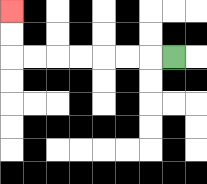{'start': '[7, 2]', 'end': '[0, 0]', 'path_directions': 'L,L,L,L,L,L,L,U,U', 'path_coordinates': '[[7, 2], [6, 2], [5, 2], [4, 2], [3, 2], [2, 2], [1, 2], [0, 2], [0, 1], [0, 0]]'}